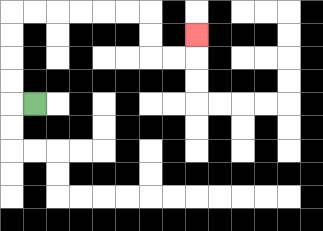{'start': '[1, 4]', 'end': '[8, 1]', 'path_directions': 'L,U,U,U,U,R,R,R,R,R,R,D,D,R,R,U', 'path_coordinates': '[[1, 4], [0, 4], [0, 3], [0, 2], [0, 1], [0, 0], [1, 0], [2, 0], [3, 0], [4, 0], [5, 0], [6, 0], [6, 1], [6, 2], [7, 2], [8, 2], [8, 1]]'}